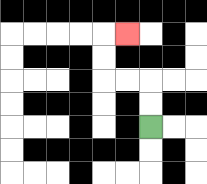{'start': '[6, 5]', 'end': '[5, 1]', 'path_directions': 'U,U,L,L,U,U,R', 'path_coordinates': '[[6, 5], [6, 4], [6, 3], [5, 3], [4, 3], [4, 2], [4, 1], [5, 1]]'}